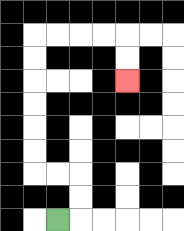{'start': '[2, 9]', 'end': '[5, 3]', 'path_directions': 'R,U,U,L,L,U,U,U,U,U,U,R,R,R,R,D,D', 'path_coordinates': '[[2, 9], [3, 9], [3, 8], [3, 7], [2, 7], [1, 7], [1, 6], [1, 5], [1, 4], [1, 3], [1, 2], [1, 1], [2, 1], [3, 1], [4, 1], [5, 1], [5, 2], [5, 3]]'}